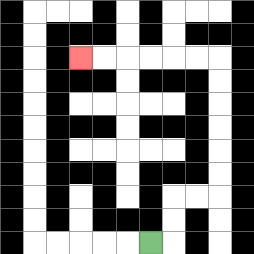{'start': '[6, 10]', 'end': '[3, 2]', 'path_directions': 'R,U,U,R,R,U,U,U,U,U,U,L,L,L,L,L,L', 'path_coordinates': '[[6, 10], [7, 10], [7, 9], [7, 8], [8, 8], [9, 8], [9, 7], [9, 6], [9, 5], [9, 4], [9, 3], [9, 2], [8, 2], [7, 2], [6, 2], [5, 2], [4, 2], [3, 2]]'}